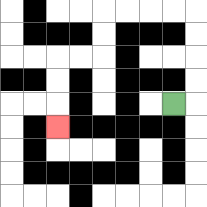{'start': '[7, 4]', 'end': '[2, 5]', 'path_directions': 'R,U,U,U,U,L,L,L,L,D,D,L,L,D,D,D', 'path_coordinates': '[[7, 4], [8, 4], [8, 3], [8, 2], [8, 1], [8, 0], [7, 0], [6, 0], [5, 0], [4, 0], [4, 1], [4, 2], [3, 2], [2, 2], [2, 3], [2, 4], [2, 5]]'}